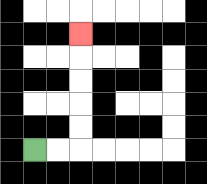{'start': '[1, 6]', 'end': '[3, 1]', 'path_directions': 'R,R,U,U,U,U,U', 'path_coordinates': '[[1, 6], [2, 6], [3, 6], [3, 5], [3, 4], [3, 3], [3, 2], [3, 1]]'}